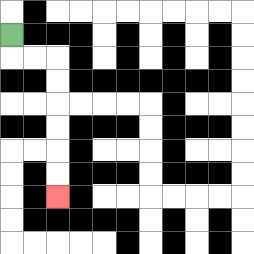{'start': '[0, 1]', 'end': '[2, 8]', 'path_directions': 'D,R,R,D,D,D,D,D,D', 'path_coordinates': '[[0, 1], [0, 2], [1, 2], [2, 2], [2, 3], [2, 4], [2, 5], [2, 6], [2, 7], [2, 8]]'}